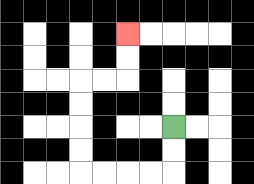{'start': '[7, 5]', 'end': '[5, 1]', 'path_directions': 'D,D,L,L,L,L,U,U,U,U,R,R,U,U', 'path_coordinates': '[[7, 5], [7, 6], [7, 7], [6, 7], [5, 7], [4, 7], [3, 7], [3, 6], [3, 5], [3, 4], [3, 3], [4, 3], [5, 3], [5, 2], [5, 1]]'}